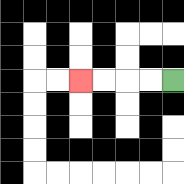{'start': '[7, 3]', 'end': '[3, 3]', 'path_directions': 'L,L,L,L', 'path_coordinates': '[[7, 3], [6, 3], [5, 3], [4, 3], [3, 3]]'}